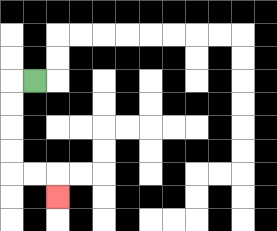{'start': '[1, 3]', 'end': '[2, 8]', 'path_directions': 'L,D,D,D,D,R,R,D', 'path_coordinates': '[[1, 3], [0, 3], [0, 4], [0, 5], [0, 6], [0, 7], [1, 7], [2, 7], [2, 8]]'}